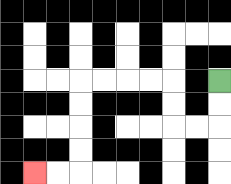{'start': '[9, 3]', 'end': '[1, 7]', 'path_directions': 'D,D,L,L,U,U,L,L,L,L,D,D,D,D,L,L', 'path_coordinates': '[[9, 3], [9, 4], [9, 5], [8, 5], [7, 5], [7, 4], [7, 3], [6, 3], [5, 3], [4, 3], [3, 3], [3, 4], [3, 5], [3, 6], [3, 7], [2, 7], [1, 7]]'}